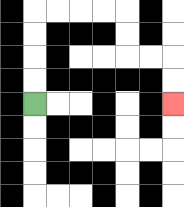{'start': '[1, 4]', 'end': '[7, 4]', 'path_directions': 'U,U,U,U,R,R,R,R,D,D,R,R,D,D', 'path_coordinates': '[[1, 4], [1, 3], [1, 2], [1, 1], [1, 0], [2, 0], [3, 0], [4, 0], [5, 0], [5, 1], [5, 2], [6, 2], [7, 2], [7, 3], [7, 4]]'}